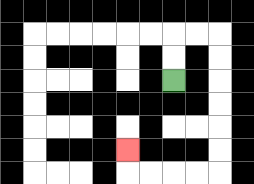{'start': '[7, 3]', 'end': '[5, 6]', 'path_directions': 'U,U,R,R,D,D,D,D,D,D,L,L,L,L,U', 'path_coordinates': '[[7, 3], [7, 2], [7, 1], [8, 1], [9, 1], [9, 2], [9, 3], [9, 4], [9, 5], [9, 6], [9, 7], [8, 7], [7, 7], [6, 7], [5, 7], [5, 6]]'}